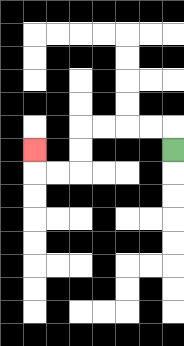{'start': '[7, 6]', 'end': '[1, 6]', 'path_directions': 'U,L,L,L,L,D,D,L,L,U', 'path_coordinates': '[[7, 6], [7, 5], [6, 5], [5, 5], [4, 5], [3, 5], [3, 6], [3, 7], [2, 7], [1, 7], [1, 6]]'}